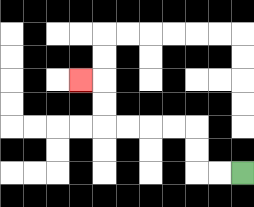{'start': '[10, 7]', 'end': '[3, 3]', 'path_directions': 'L,L,U,U,L,L,L,L,U,U,L', 'path_coordinates': '[[10, 7], [9, 7], [8, 7], [8, 6], [8, 5], [7, 5], [6, 5], [5, 5], [4, 5], [4, 4], [4, 3], [3, 3]]'}